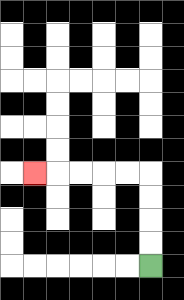{'start': '[6, 11]', 'end': '[1, 7]', 'path_directions': 'U,U,U,U,L,L,L,L,L', 'path_coordinates': '[[6, 11], [6, 10], [6, 9], [6, 8], [6, 7], [5, 7], [4, 7], [3, 7], [2, 7], [1, 7]]'}